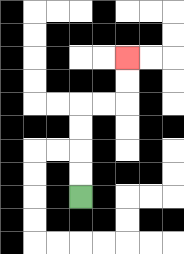{'start': '[3, 8]', 'end': '[5, 2]', 'path_directions': 'U,U,U,U,R,R,U,U', 'path_coordinates': '[[3, 8], [3, 7], [3, 6], [3, 5], [3, 4], [4, 4], [5, 4], [5, 3], [5, 2]]'}